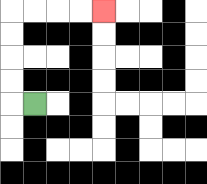{'start': '[1, 4]', 'end': '[4, 0]', 'path_directions': 'L,U,U,U,U,R,R,R,R', 'path_coordinates': '[[1, 4], [0, 4], [0, 3], [0, 2], [0, 1], [0, 0], [1, 0], [2, 0], [3, 0], [4, 0]]'}